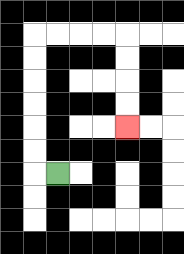{'start': '[2, 7]', 'end': '[5, 5]', 'path_directions': 'L,U,U,U,U,U,U,R,R,R,R,D,D,D,D', 'path_coordinates': '[[2, 7], [1, 7], [1, 6], [1, 5], [1, 4], [1, 3], [1, 2], [1, 1], [2, 1], [3, 1], [4, 1], [5, 1], [5, 2], [5, 3], [5, 4], [5, 5]]'}